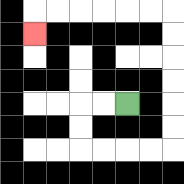{'start': '[5, 4]', 'end': '[1, 1]', 'path_directions': 'L,L,D,D,R,R,R,R,U,U,U,U,U,U,L,L,L,L,L,L,D', 'path_coordinates': '[[5, 4], [4, 4], [3, 4], [3, 5], [3, 6], [4, 6], [5, 6], [6, 6], [7, 6], [7, 5], [7, 4], [7, 3], [7, 2], [7, 1], [7, 0], [6, 0], [5, 0], [4, 0], [3, 0], [2, 0], [1, 0], [1, 1]]'}